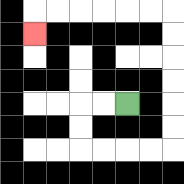{'start': '[5, 4]', 'end': '[1, 1]', 'path_directions': 'L,L,D,D,R,R,R,R,U,U,U,U,U,U,L,L,L,L,L,L,D', 'path_coordinates': '[[5, 4], [4, 4], [3, 4], [3, 5], [3, 6], [4, 6], [5, 6], [6, 6], [7, 6], [7, 5], [7, 4], [7, 3], [7, 2], [7, 1], [7, 0], [6, 0], [5, 0], [4, 0], [3, 0], [2, 0], [1, 0], [1, 1]]'}